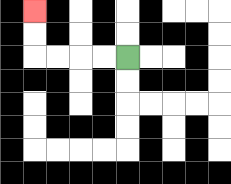{'start': '[5, 2]', 'end': '[1, 0]', 'path_directions': 'L,L,L,L,U,U', 'path_coordinates': '[[5, 2], [4, 2], [3, 2], [2, 2], [1, 2], [1, 1], [1, 0]]'}